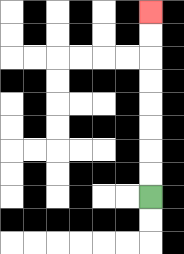{'start': '[6, 8]', 'end': '[6, 0]', 'path_directions': 'U,U,U,U,U,U,U,U', 'path_coordinates': '[[6, 8], [6, 7], [6, 6], [6, 5], [6, 4], [6, 3], [6, 2], [6, 1], [6, 0]]'}